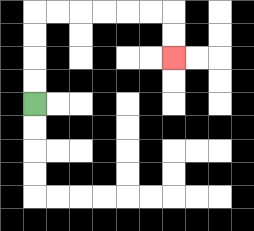{'start': '[1, 4]', 'end': '[7, 2]', 'path_directions': 'U,U,U,U,R,R,R,R,R,R,D,D', 'path_coordinates': '[[1, 4], [1, 3], [1, 2], [1, 1], [1, 0], [2, 0], [3, 0], [4, 0], [5, 0], [6, 0], [7, 0], [7, 1], [7, 2]]'}